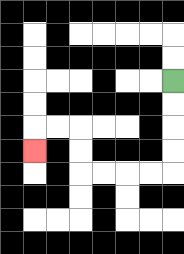{'start': '[7, 3]', 'end': '[1, 6]', 'path_directions': 'D,D,D,D,L,L,L,L,U,U,L,L,D', 'path_coordinates': '[[7, 3], [7, 4], [7, 5], [7, 6], [7, 7], [6, 7], [5, 7], [4, 7], [3, 7], [3, 6], [3, 5], [2, 5], [1, 5], [1, 6]]'}